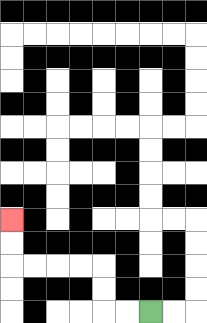{'start': '[6, 13]', 'end': '[0, 9]', 'path_directions': 'L,L,U,U,L,L,L,L,U,U', 'path_coordinates': '[[6, 13], [5, 13], [4, 13], [4, 12], [4, 11], [3, 11], [2, 11], [1, 11], [0, 11], [0, 10], [0, 9]]'}